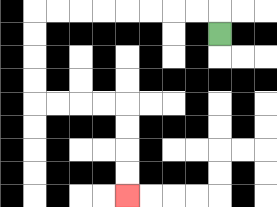{'start': '[9, 1]', 'end': '[5, 8]', 'path_directions': 'U,L,L,L,L,L,L,L,L,D,D,D,D,R,R,R,R,D,D,D,D', 'path_coordinates': '[[9, 1], [9, 0], [8, 0], [7, 0], [6, 0], [5, 0], [4, 0], [3, 0], [2, 0], [1, 0], [1, 1], [1, 2], [1, 3], [1, 4], [2, 4], [3, 4], [4, 4], [5, 4], [5, 5], [5, 6], [5, 7], [5, 8]]'}